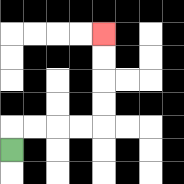{'start': '[0, 6]', 'end': '[4, 1]', 'path_directions': 'U,R,R,R,R,U,U,U,U', 'path_coordinates': '[[0, 6], [0, 5], [1, 5], [2, 5], [3, 5], [4, 5], [4, 4], [4, 3], [4, 2], [4, 1]]'}